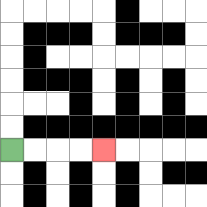{'start': '[0, 6]', 'end': '[4, 6]', 'path_directions': 'R,R,R,R', 'path_coordinates': '[[0, 6], [1, 6], [2, 6], [3, 6], [4, 6]]'}